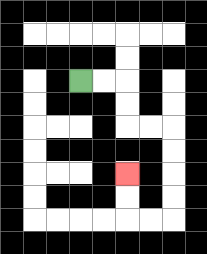{'start': '[3, 3]', 'end': '[5, 7]', 'path_directions': 'R,R,D,D,R,R,D,D,D,D,L,L,U,U', 'path_coordinates': '[[3, 3], [4, 3], [5, 3], [5, 4], [5, 5], [6, 5], [7, 5], [7, 6], [7, 7], [7, 8], [7, 9], [6, 9], [5, 9], [5, 8], [5, 7]]'}